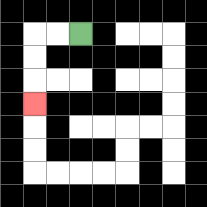{'start': '[3, 1]', 'end': '[1, 4]', 'path_directions': 'L,L,D,D,D', 'path_coordinates': '[[3, 1], [2, 1], [1, 1], [1, 2], [1, 3], [1, 4]]'}